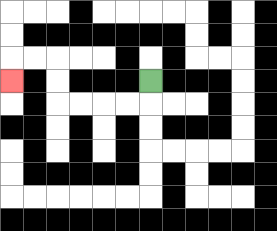{'start': '[6, 3]', 'end': '[0, 3]', 'path_directions': 'D,L,L,L,L,U,U,L,L,D', 'path_coordinates': '[[6, 3], [6, 4], [5, 4], [4, 4], [3, 4], [2, 4], [2, 3], [2, 2], [1, 2], [0, 2], [0, 3]]'}